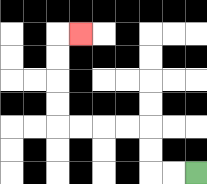{'start': '[8, 7]', 'end': '[3, 1]', 'path_directions': 'L,L,U,U,L,L,L,L,U,U,U,U,R', 'path_coordinates': '[[8, 7], [7, 7], [6, 7], [6, 6], [6, 5], [5, 5], [4, 5], [3, 5], [2, 5], [2, 4], [2, 3], [2, 2], [2, 1], [3, 1]]'}